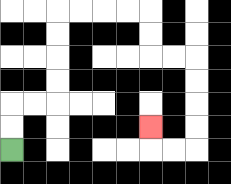{'start': '[0, 6]', 'end': '[6, 5]', 'path_directions': 'U,U,R,R,U,U,U,U,R,R,R,R,D,D,R,R,D,D,D,D,L,L,U', 'path_coordinates': '[[0, 6], [0, 5], [0, 4], [1, 4], [2, 4], [2, 3], [2, 2], [2, 1], [2, 0], [3, 0], [4, 0], [5, 0], [6, 0], [6, 1], [6, 2], [7, 2], [8, 2], [8, 3], [8, 4], [8, 5], [8, 6], [7, 6], [6, 6], [6, 5]]'}